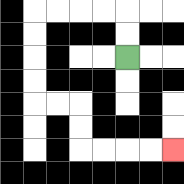{'start': '[5, 2]', 'end': '[7, 6]', 'path_directions': 'U,U,L,L,L,L,D,D,D,D,R,R,D,D,R,R,R,R', 'path_coordinates': '[[5, 2], [5, 1], [5, 0], [4, 0], [3, 0], [2, 0], [1, 0], [1, 1], [1, 2], [1, 3], [1, 4], [2, 4], [3, 4], [3, 5], [3, 6], [4, 6], [5, 6], [6, 6], [7, 6]]'}